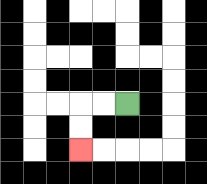{'start': '[5, 4]', 'end': '[3, 6]', 'path_directions': 'L,L,D,D', 'path_coordinates': '[[5, 4], [4, 4], [3, 4], [3, 5], [3, 6]]'}